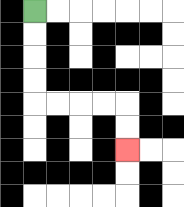{'start': '[1, 0]', 'end': '[5, 6]', 'path_directions': 'D,D,D,D,R,R,R,R,D,D', 'path_coordinates': '[[1, 0], [1, 1], [1, 2], [1, 3], [1, 4], [2, 4], [3, 4], [4, 4], [5, 4], [5, 5], [5, 6]]'}